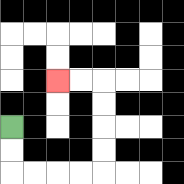{'start': '[0, 5]', 'end': '[2, 3]', 'path_directions': 'D,D,R,R,R,R,U,U,U,U,L,L', 'path_coordinates': '[[0, 5], [0, 6], [0, 7], [1, 7], [2, 7], [3, 7], [4, 7], [4, 6], [4, 5], [4, 4], [4, 3], [3, 3], [2, 3]]'}